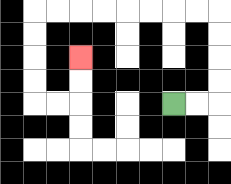{'start': '[7, 4]', 'end': '[3, 2]', 'path_directions': 'R,R,U,U,U,U,L,L,L,L,L,L,L,L,D,D,D,D,R,R,U,U', 'path_coordinates': '[[7, 4], [8, 4], [9, 4], [9, 3], [9, 2], [9, 1], [9, 0], [8, 0], [7, 0], [6, 0], [5, 0], [4, 0], [3, 0], [2, 0], [1, 0], [1, 1], [1, 2], [1, 3], [1, 4], [2, 4], [3, 4], [3, 3], [3, 2]]'}